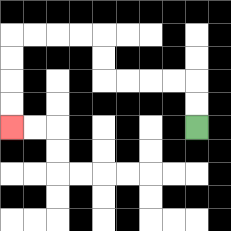{'start': '[8, 5]', 'end': '[0, 5]', 'path_directions': 'U,U,L,L,L,L,U,U,L,L,L,L,D,D,D,D', 'path_coordinates': '[[8, 5], [8, 4], [8, 3], [7, 3], [6, 3], [5, 3], [4, 3], [4, 2], [4, 1], [3, 1], [2, 1], [1, 1], [0, 1], [0, 2], [0, 3], [0, 4], [0, 5]]'}